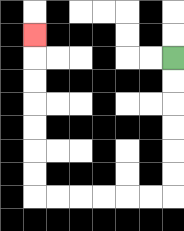{'start': '[7, 2]', 'end': '[1, 1]', 'path_directions': 'D,D,D,D,D,D,L,L,L,L,L,L,U,U,U,U,U,U,U', 'path_coordinates': '[[7, 2], [7, 3], [7, 4], [7, 5], [7, 6], [7, 7], [7, 8], [6, 8], [5, 8], [4, 8], [3, 8], [2, 8], [1, 8], [1, 7], [1, 6], [1, 5], [1, 4], [1, 3], [1, 2], [1, 1]]'}